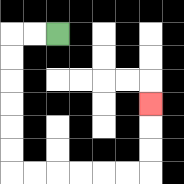{'start': '[2, 1]', 'end': '[6, 4]', 'path_directions': 'L,L,D,D,D,D,D,D,R,R,R,R,R,R,U,U,U', 'path_coordinates': '[[2, 1], [1, 1], [0, 1], [0, 2], [0, 3], [0, 4], [0, 5], [0, 6], [0, 7], [1, 7], [2, 7], [3, 7], [4, 7], [5, 7], [6, 7], [6, 6], [6, 5], [6, 4]]'}